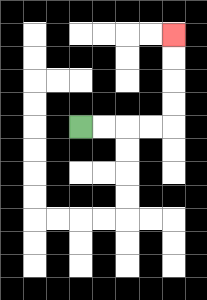{'start': '[3, 5]', 'end': '[7, 1]', 'path_directions': 'R,R,R,R,U,U,U,U', 'path_coordinates': '[[3, 5], [4, 5], [5, 5], [6, 5], [7, 5], [7, 4], [7, 3], [7, 2], [7, 1]]'}